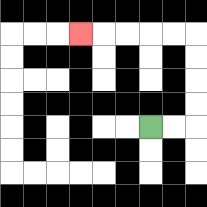{'start': '[6, 5]', 'end': '[3, 1]', 'path_directions': 'R,R,U,U,U,U,L,L,L,L,L', 'path_coordinates': '[[6, 5], [7, 5], [8, 5], [8, 4], [8, 3], [8, 2], [8, 1], [7, 1], [6, 1], [5, 1], [4, 1], [3, 1]]'}